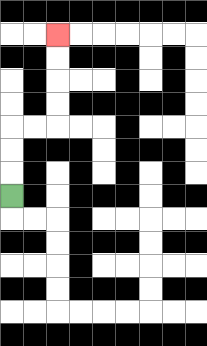{'start': '[0, 8]', 'end': '[2, 1]', 'path_directions': 'U,U,U,R,R,U,U,U,U', 'path_coordinates': '[[0, 8], [0, 7], [0, 6], [0, 5], [1, 5], [2, 5], [2, 4], [2, 3], [2, 2], [2, 1]]'}